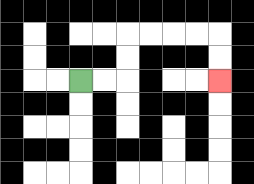{'start': '[3, 3]', 'end': '[9, 3]', 'path_directions': 'R,R,U,U,R,R,R,R,D,D', 'path_coordinates': '[[3, 3], [4, 3], [5, 3], [5, 2], [5, 1], [6, 1], [7, 1], [8, 1], [9, 1], [9, 2], [9, 3]]'}